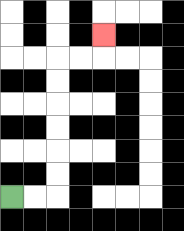{'start': '[0, 8]', 'end': '[4, 1]', 'path_directions': 'R,R,U,U,U,U,U,U,R,R,U', 'path_coordinates': '[[0, 8], [1, 8], [2, 8], [2, 7], [2, 6], [2, 5], [2, 4], [2, 3], [2, 2], [3, 2], [4, 2], [4, 1]]'}